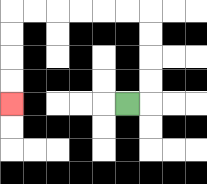{'start': '[5, 4]', 'end': '[0, 4]', 'path_directions': 'R,U,U,U,U,L,L,L,L,L,L,D,D,D,D', 'path_coordinates': '[[5, 4], [6, 4], [6, 3], [6, 2], [6, 1], [6, 0], [5, 0], [4, 0], [3, 0], [2, 0], [1, 0], [0, 0], [0, 1], [0, 2], [0, 3], [0, 4]]'}